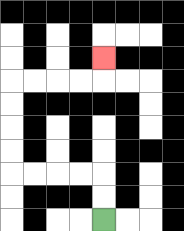{'start': '[4, 9]', 'end': '[4, 2]', 'path_directions': 'U,U,L,L,L,L,U,U,U,U,R,R,R,R,U', 'path_coordinates': '[[4, 9], [4, 8], [4, 7], [3, 7], [2, 7], [1, 7], [0, 7], [0, 6], [0, 5], [0, 4], [0, 3], [1, 3], [2, 3], [3, 3], [4, 3], [4, 2]]'}